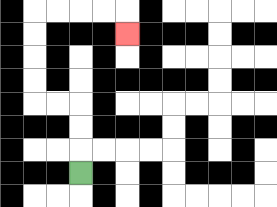{'start': '[3, 7]', 'end': '[5, 1]', 'path_directions': 'U,U,U,L,L,U,U,U,U,R,R,R,R,D', 'path_coordinates': '[[3, 7], [3, 6], [3, 5], [3, 4], [2, 4], [1, 4], [1, 3], [1, 2], [1, 1], [1, 0], [2, 0], [3, 0], [4, 0], [5, 0], [5, 1]]'}